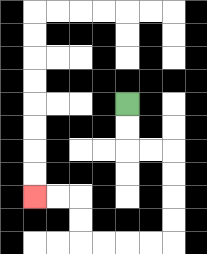{'start': '[5, 4]', 'end': '[1, 8]', 'path_directions': 'D,D,R,R,D,D,D,D,L,L,L,L,U,U,L,L', 'path_coordinates': '[[5, 4], [5, 5], [5, 6], [6, 6], [7, 6], [7, 7], [7, 8], [7, 9], [7, 10], [6, 10], [5, 10], [4, 10], [3, 10], [3, 9], [3, 8], [2, 8], [1, 8]]'}